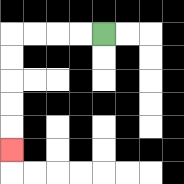{'start': '[4, 1]', 'end': '[0, 6]', 'path_directions': 'L,L,L,L,D,D,D,D,D', 'path_coordinates': '[[4, 1], [3, 1], [2, 1], [1, 1], [0, 1], [0, 2], [0, 3], [0, 4], [0, 5], [0, 6]]'}